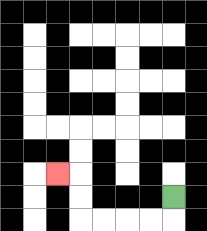{'start': '[7, 8]', 'end': '[2, 7]', 'path_directions': 'D,L,L,L,L,U,U,L', 'path_coordinates': '[[7, 8], [7, 9], [6, 9], [5, 9], [4, 9], [3, 9], [3, 8], [3, 7], [2, 7]]'}